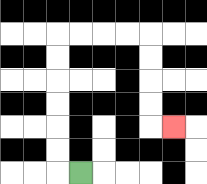{'start': '[3, 7]', 'end': '[7, 5]', 'path_directions': 'L,U,U,U,U,U,U,R,R,R,R,D,D,D,D,R', 'path_coordinates': '[[3, 7], [2, 7], [2, 6], [2, 5], [2, 4], [2, 3], [2, 2], [2, 1], [3, 1], [4, 1], [5, 1], [6, 1], [6, 2], [6, 3], [6, 4], [6, 5], [7, 5]]'}